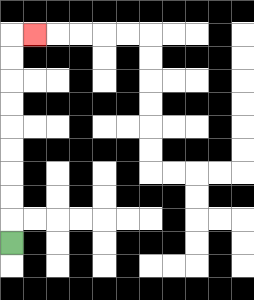{'start': '[0, 10]', 'end': '[1, 1]', 'path_directions': 'U,U,U,U,U,U,U,U,U,R', 'path_coordinates': '[[0, 10], [0, 9], [0, 8], [0, 7], [0, 6], [0, 5], [0, 4], [0, 3], [0, 2], [0, 1], [1, 1]]'}